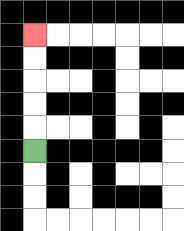{'start': '[1, 6]', 'end': '[1, 1]', 'path_directions': 'U,U,U,U,U', 'path_coordinates': '[[1, 6], [1, 5], [1, 4], [1, 3], [1, 2], [1, 1]]'}